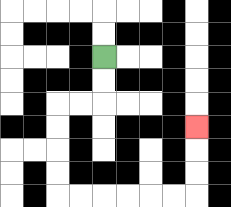{'start': '[4, 2]', 'end': '[8, 5]', 'path_directions': 'D,D,L,L,D,D,D,D,R,R,R,R,R,R,U,U,U', 'path_coordinates': '[[4, 2], [4, 3], [4, 4], [3, 4], [2, 4], [2, 5], [2, 6], [2, 7], [2, 8], [3, 8], [4, 8], [5, 8], [6, 8], [7, 8], [8, 8], [8, 7], [8, 6], [8, 5]]'}